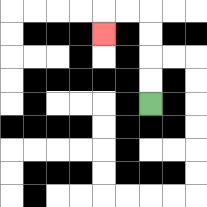{'start': '[6, 4]', 'end': '[4, 1]', 'path_directions': 'U,U,U,U,L,L,D', 'path_coordinates': '[[6, 4], [6, 3], [6, 2], [6, 1], [6, 0], [5, 0], [4, 0], [4, 1]]'}